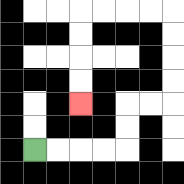{'start': '[1, 6]', 'end': '[3, 4]', 'path_directions': 'R,R,R,R,U,U,R,R,U,U,U,U,L,L,L,L,D,D,D,D', 'path_coordinates': '[[1, 6], [2, 6], [3, 6], [4, 6], [5, 6], [5, 5], [5, 4], [6, 4], [7, 4], [7, 3], [7, 2], [7, 1], [7, 0], [6, 0], [5, 0], [4, 0], [3, 0], [3, 1], [3, 2], [3, 3], [3, 4]]'}